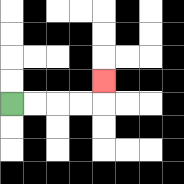{'start': '[0, 4]', 'end': '[4, 3]', 'path_directions': 'R,R,R,R,U', 'path_coordinates': '[[0, 4], [1, 4], [2, 4], [3, 4], [4, 4], [4, 3]]'}